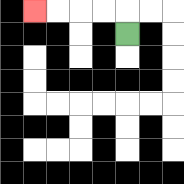{'start': '[5, 1]', 'end': '[1, 0]', 'path_directions': 'U,L,L,L,L', 'path_coordinates': '[[5, 1], [5, 0], [4, 0], [3, 0], [2, 0], [1, 0]]'}